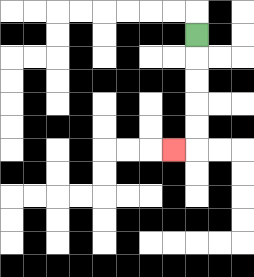{'start': '[8, 1]', 'end': '[7, 6]', 'path_directions': 'D,D,D,D,D,L', 'path_coordinates': '[[8, 1], [8, 2], [8, 3], [8, 4], [8, 5], [8, 6], [7, 6]]'}